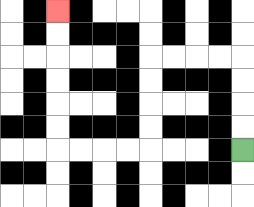{'start': '[10, 6]', 'end': '[2, 0]', 'path_directions': 'U,U,U,U,L,L,L,L,D,D,D,D,L,L,L,L,U,U,U,U,U,U', 'path_coordinates': '[[10, 6], [10, 5], [10, 4], [10, 3], [10, 2], [9, 2], [8, 2], [7, 2], [6, 2], [6, 3], [6, 4], [6, 5], [6, 6], [5, 6], [4, 6], [3, 6], [2, 6], [2, 5], [2, 4], [2, 3], [2, 2], [2, 1], [2, 0]]'}